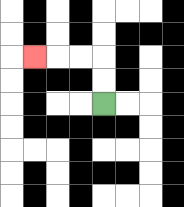{'start': '[4, 4]', 'end': '[1, 2]', 'path_directions': 'U,U,L,L,L', 'path_coordinates': '[[4, 4], [4, 3], [4, 2], [3, 2], [2, 2], [1, 2]]'}